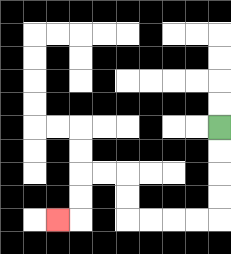{'start': '[9, 5]', 'end': '[2, 9]', 'path_directions': 'D,D,D,D,L,L,L,L,U,U,L,L,D,D,L', 'path_coordinates': '[[9, 5], [9, 6], [9, 7], [9, 8], [9, 9], [8, 9], [7, 9], [6, 9], [5, 9], [5, 8], [5, 7], [4, 7], [3, 7], [3, 8], [3, 9], [2, 9]]'}